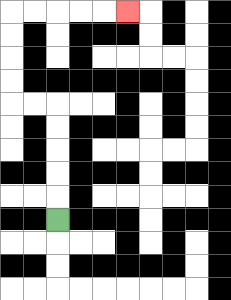{'start': '[2, 9]', 'end': '[5, 0]', 'path_directions': 'U,U,U,U,U,L,L,U,U,U,U,R,R,R,R,R', 'path_coordinates': '[[2, 9], [2, 8], [2, 7], [2, 6], [2, 5], [2, 4], [1, 4], [0, 4], [0, 3], [0, 2], [0, 1], [0, 0], [1, 0], [2, 0], [3, 0], [4, 0], [5, 0]]'}